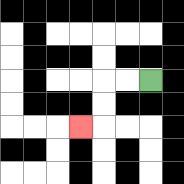{'start': '[6, 3]', 'end': '[3, 5]', 'path_directions': 'L,L,D,D,L', 'path_coordinates': '[[6, 3], [5, 3], [4, 3], [4, 4], [4, 5], [3, 5]]'}